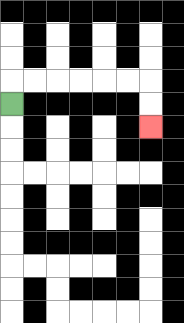{'start': '[0, 4]', 'end': '[6, 5]', 'path_directions': 'U,R,R,R,R,R,R,D,D', 'path_coordinates': '[[0, 4], [0, 3], [1, 3], [2, 3], [3, 3], [4, 3], [5, 3], [6, 3], [6, 4], [6, 5]]'}